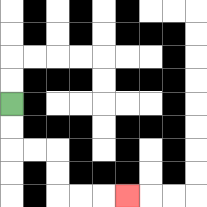{'start': '[0, 4]', 'end': '[5, 8]', 'path_directions': 'D,D,R,R,D,D,R,R,R', 'path_coordinates': '[[0, 4], [0, 5], [0, 6], [1, 6], [2, 6], [2, 7], [2, 8], [3, 8], [4, 8], [5, 8]]'}